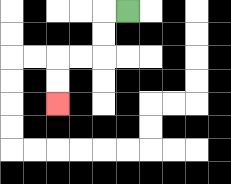{'start': '[5, 0]', 'end': '[2, 4]', 'path_directions': 'L,D,D,L,L,D,D', 'path_coordinates': '[[5, 0], [4, 0], [4, 1], [4, 2], [3, 2], [2, 2], [2, 3], [2, 4]]'}